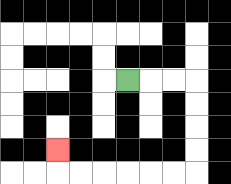{'start': '[5, 3]', 'end': '[2, 6]', 'path_directions': 'R,R,R,D,D,D,D,L,L,L,L,L,L,U', 'path_coordinates': '[[5, 3], [6, 3], [7, 3], [8, 3], [8, 4], [8, 5], [8, 6], [8, 7], [7, 7], [6, 7], [5, 7], [4, 7], [3, 7], [2, 7], [2, 6]]'}